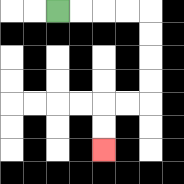{'start': '[2, 0]', 'end': '[4, 6]', 'path_directions': 'R,R,R,R,D,D,D,D,L,L,D,D', 'path_coordinates': '[[2, 0], [3, 0], [4, 0], [5, 0], [6, 0], [6, 1], [6, 2], [6, 3], [6, 4], [5, 4], [4, 4], [4, 5], [4, 6]]'}